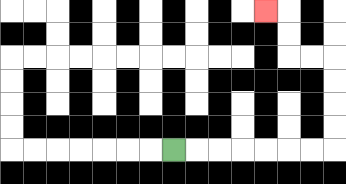{'start': '[7, 6]', 'end': '[11, 0]', 'path_directions': 'R,R,R,R,R,R,R,U,U,U,U,L,L,U,U,L', 'path_coordinates': '[[7, 6], [8, 6], [9, 6], [10, 6], [11, 6], [12, 6], [13, 6], [14, 6], [14, 5], [14, 4], [14, 3], [14, 2], [13, 2], [12, 2], [12, 1], [12, 0], [11, 0]]'}